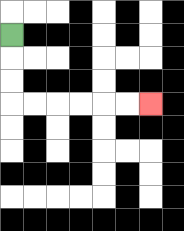{'start': '[0, 1]', 'end': '[6, 4]', 'path_directions': 'D,D,D,R,R,R,R,R,R', 'path_coordinates': '[[0, 1], [0, 2], [0, 3], [0, 4], [1, 4], [2, 4], [3, 4], [4, 4], [5, 4], [6, 4]]'}